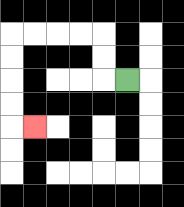{'start': '[5, 3]', 'end': '[1, 5]', 'path_directions': 'L,U,U,L,L,L,L,D,D,D,D,R', 'path_coordinates': '[[5, 3], [4, 3], [4, 2], [4, 1], [3, 1], [2, 1], [1, 1], [0, 1], [0, 2], [0, 3], [0, 4], [0, 5], [1, 5]]'}